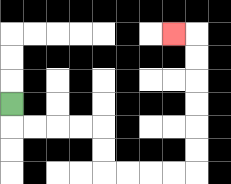{'start': '[0, 4]', 'end': '[7, 1]', 'path_directions': 'D,R,R,R,R,D,D,R,R,R,R,U,U,U,U,U,U,L', 'path_coordinates': '[[0, 4], [0, 5], [1, 5], [2, 5], [3, 5], [4, 5], [4, 6], [4, 7], [5, 7], [6, 7], [7, 7], [8, 7], [8, 6], [8, 5], [8, 4], [8, 3], [8, 2], [8, 1], [7, 1]]'}